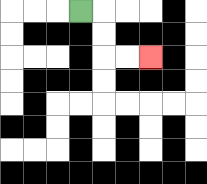{'start': '[3, 0]', 'end': '[6, 2]', 'path_directions': 'R,D,D,R,R', 'path_coordinates': '[[3, 0], [4, 0], [4, 1], [4, 2], [5, 2], [6, 2]]'}